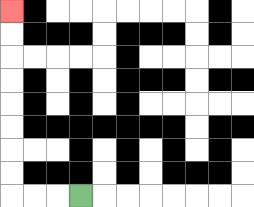{'start': '[3, 8]', 'end': '[0, 0]', 'path_directions': 'L,L,L,U,U,U,U,U,U,U,U', 'path_coordinates': '[[3, 8], [2, 8], [1, 8], [0, 8], [0, 7], [0, 6], [0, 5], [0, 4], [0, 3], [0, 2], [0, 1], [0, 0]]'}